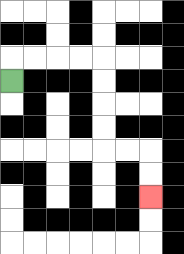{'start': '[0, 3]', 'end': '[6, 8]', 'path_directions': 'U,R,R,R,R,D,D,D,D,R,R,D,D', 'path_coordinates': '[[0, 3], [0, 2], [1, 2], [2, 2], [3, 2], [4, 2], [4, 3], [4, 4], [4, 5], [4, 6], [5, 6], [6, 6], [6, 7], [6, 8]]'}